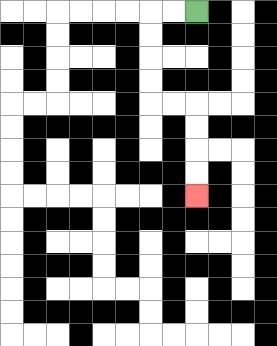{'start': '[8, 0]', 'end': '[8, 8]', 'path_directions': 'L,L,D,D,D,D,R,R,D,D,D,D', 'path_coordinates': '[[8, 0], [7, 0], [6, 0], [6, 1], [6, 2], [6, 3], [6, 4], [7, 4], [8, 4], [8, 5], [8, 6], [8, 7], [8, 8]]'}